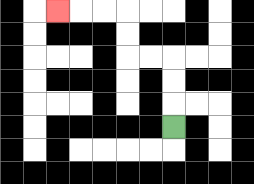{'start': '[7, 5]', 'end': '[2, 0]', 'path_directions': 'U,U,U,L,L,U,U,L,L,L', 'path_coordinates': '[[7, 5], [7, 4], [7, 3], [7, 2], [6, 2], [5, 2], [5, 1], [5, 0], [4, 0], [3, 0], [2, 0]]'}